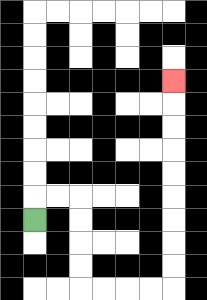{'start': '[1, 9]', 'end': '[7, 3]', 'path_directions': 'U,R,R,D,D,D,D,R,R,R,R,U,U,U,U,U,U,U,U,U', 'path_coordinates': '[[1, 9], [1, 8], [2, 8], [3, 8], [3, 9], [3, 10], [3, 11], [3, 12], [4, 12], [5, 12], [6, 12], [7, 12], [7, 11], [7, 10], [7, 9], [7, 8], [7, 7], [7, 6], [7, 5], [7, 4], [7, 3]]'}